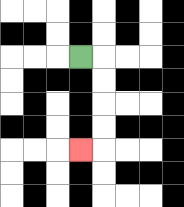{'start': '[3, 2]', 'end': '[3, 6]', 'path_directions': 'R,D,D,D,D,L', 'path_coordinates': '[[3, 2], [4, 2], [4, 3], [4, 4], [4, 5], [4, 6], [3, 6]]'}